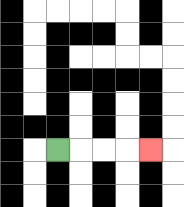{'start': '[2, 6]', 'end': '[6, 6]', 'path_directions': 'R,R,R,R', 'path_coordinates': '[[2, 6], [3, 6], [4, 6], [5, 6], [6, 6]]'}